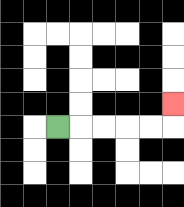{'start': '[2, 5]', 'end': '[7, 4]', 'path_directions': 'R,R,R,R,R,U', 'path_coordinates': '[[2, 5], [3, 5], [4, 5], [5, 5], [6, 5], [7, 5], [7, 4]]'}